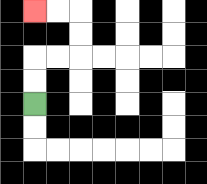{'start': '[1, 4]', 'end': '[1, 0]', 'path_directions': 'U,U,R,R,U,U,L,L', 'path_coordinates': '[[1, 4], [1, 3], [1, 2], [2, 2], [3, 2], [3, 1], [3, 0], [2, 0], [1, 0]]'}